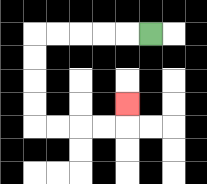{'start': '[6, 1]', 'end': '[5, 4]', 'path_directions': 'L,L,L,L,L,D,D,D,D,R,R,R,R,U', 'path_coordinates': '[[6, 1], [5, 1], [4, 1], [3, 1], [2, 1], [1, 1], [1, 2], [1, 3], [1, 4], [1, 5], [2, 5], [3, 5], [4, 5], [5, 5], [5, 4]]'}